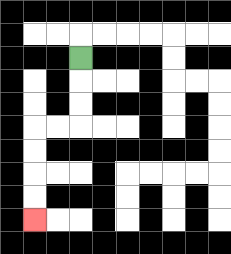{'start': '[3, 2]', 'end': '[1, 9]', 'path_directions': 'D,D,D,L,L,D,D,D,D', 'path_coordinates': '[[3, 2], [3, 3], [3, 4], [3, 5], [2, 5], [1, 5], [1, 6], [1, 7], [1, 8], [1, 9]]'}